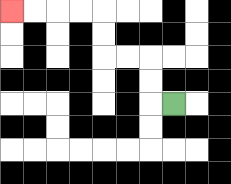{'start': '[7, 4]', 'end': '[0, 0]', 'path_directions': 'L,U,U,L,L,U,U,L,L,L,L', 'path_coordinates': '[[7, 4], [6, 4], [6, 3], [6, 2], [5, 2], [4, 2], [4, 1], [4, 0], [3, 0], [2, 0], [1, 0], [0, 0]]'}